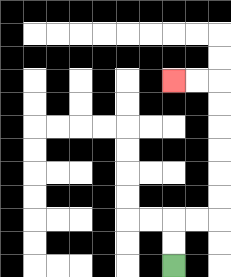{'start': '[7, 11]', 'end': '[7, 3]', 'path_directions': 'U,U,R,R,U,U,U,U,U,U,L,L', 'path_coordinates': '[[7, 11], [7, 10], [7, 9], [8, 9], [9, 9], [9, 8], [9, 7], [9, 6], [9, 5], [9, 4], [9, 3], [8, 3], [7, 3]]'}